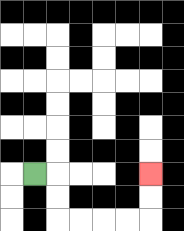{'start': '[1, 7]', 'end': '[6, 7]', 'path_directions': 'R,D,D,R,R,R,R,U,U', 'path_coordinates': '[[1, 7], [2, 7], [2, 8], [2, 9], [3, 9], [4, 9], [5, 9], [6, 9], [6, 8], [6, 7]]'}